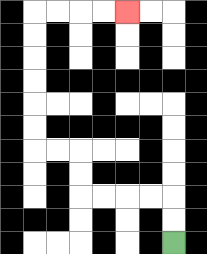{'start': '[7, 10]', 'end': '[5, 0]', 'path_directions': 'U,U,L,L,L,L,U,U,L,L,U,U,U,U,U,U,R,R,R,R', 'path_coordinates': '[[7, 10], [7, 9], [7, 8], [6, 8], [5, 8], [4, 8], [3, 8], [3, 7], [3, 6], [2, 6], [1, 6], [1, 5], [1, 4], [1, 3], [1, 2], [1, 1], [1, 0], [2, 0], [3, 0], [4, 0], [5, 0]]'}